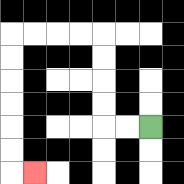{'start': '[6, 5]', 'end': '[1, 7]', 'path_directions': 'L,L,U,U,U,U,L,L,L,L,D,D,D,D,D,D,R', 'path_coordinates': '[[6, 5], [5, 5], [4, 5], [4, 4], [4, 3], [4, 2], [4, 1], [3, 1], [2, 1], [1, 1], [0, 1], [0, 2], [0, 3], [0, 4], [0, 5], [0, 6], [0, 7], [1, 7]]'}